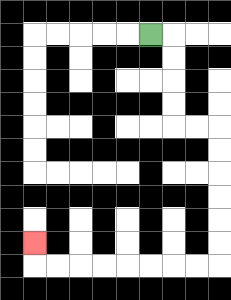{'start': '[6, 1]', 'end': '[1, 10]', 'path_directions': 'R,D,D,D,D,R,R,D,D,D,D,D,D,L,L,L,L,L,L,L,L,U', 'path_coordinates': '[[6, 1], [7, 1], [7, 2], [7, 3], [7, 4], [7, 5], [8, 5], [9, 5], [9, 6], [9, 7], [9, 8], [9, 9], [9, 10], [9, 11], [8, 11], [7, 11], [6, 11], [5, 11], [4, 11], [3, 11], [2, 11], [1, 11], [1, 10]]'}